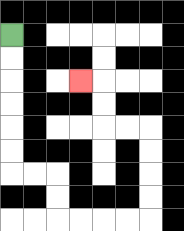{'start': '[0, 1]', 'end': '[3, 3]', 'path_directions': 'D,D,D,D,D,D,R,R,D,D,R,R,R,R,U,U,U,U,L,L,U,U,L', 'path_coordinates': '[[0, 1], [0, 2], [0, 3], [0, 4], [0, 5], [0, 6], [0, 7], [1, 7], [2, 7], [2, 8], [2, 9], [3, 9], [4, 9], [5, 9], [6, 9], [6, 8], [6, 7], [6, 6], [6, 5], [5, 5], [4, 5], [4, 4], [4, 3], [3, 3]]'}